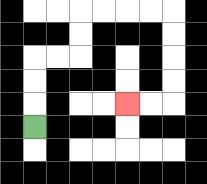{'start': '[1, 5]', 'end': '[5, 4]', 'path_directions': 'U,U,U,R,R,U,U,R,R,R,R,D,D,D,D,L,L', 'path_coordinates': '[[1, 5], [1, 4], [1, 3], [1, 2], [2, 2], [3, 2], [3, 1], [3, 0], [4, 0], [5, 0], [6, 0], [7, 0], [7, 1], [7, 2], [7, 3], [7, 4], [6, 4], [5, 4]]'}